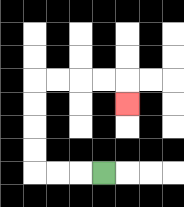{'start': '[4, 7]', 'end': '[5, 4]', 'path_directions': 'L,L,L,U,U,U,U,R,R,R,R,D', 'path_coordinates': '[[4, 7], [3, 7], [2, 7], [1, 7], [1, 6], [1, 5], [1, 4], [1, 3], [2, 3], [3, 3], [4, 3], [5, 3], [5, 4]]'}